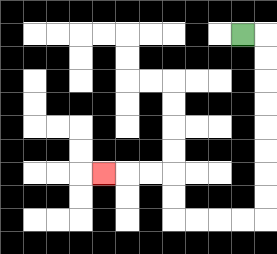{'start': '[10, 1]', 'end': '[4, 7]', 'path_directions': 'R,D,D,D,D,D,D,D,D,L,L,L,L,U,U,L,L,L', 'path_coordinates': '[[10, 1], [11, 1], [11, 2], [11, 3], [11, 4], [11, 5], [11, 6], [11, 7], [11, 8], [11, 9], [10, 9], [9, 9], [8, 9], [7, 9], [7, 8], [7, 7], [6, 7], [5, 7], [4, 7]]'}